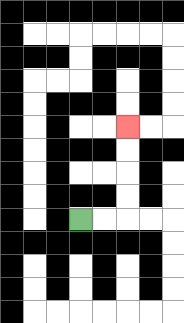{'start': '[3, 9]', 'end': '[5, 5]', 'path_directions': 'R,R,U,U,U,U', 'path_coordinates': '[[3, 9], [4, 9], [5, 9], [5, 8], [5, 7], [5, 6], [5, 5]]'}